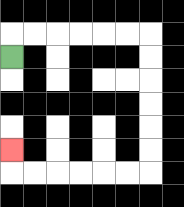{'start': '[0, 2]', 'end': '[0, 6]', 'path_directions': 'U,R,R,R,R,R,R,D,D,D,D,D,D,L,L,L,L,L,L,U', 'path_coordinates': '[[0, 2], [0, 1], [1, 1], [2, 1], [3, 1], [4, 1], [5, 1], [6, 1], [6, 2], [6, 3], [6, 4], [6, 5], [6, 6], [6, 7], [5, 7], [4, 7], [3, 7], [2, 7], [1, 7], [0, 7], [0, 6]]'}